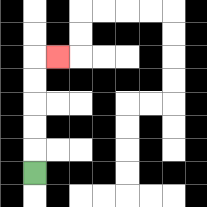{'start': '[1, 7]', 'end': '[2, 2]', 'path_directions': 'U,U,U,U,U,R', 'path_coordinates': '[[1, 7], [1, 6], [1, 5], [1, 4], [1, 3], [1, 2], [2, 2]]'}